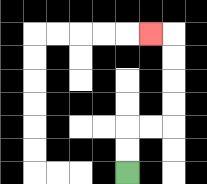{'start': '[5, 7]', 'end': '[6, 1]', 'path_directions': 'U,U,R,R,U,U,U,U,L', 'path_coordinates': '[[5, 7], [5, 6], [5, 5], [6, 5], [7, 5], [7, 4], [7, 3], [7, 2], [7, 1], [6, 1]]'}